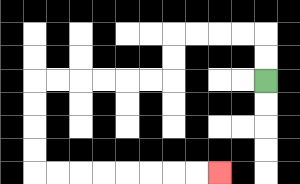{'start': '[11, 3]', 'end': '[9, 7]', 'path_directions': 'U,U,L,L,L,L,D,D,L,L,L,L,L,L,D,D,D,D,R,R,R,R,R,R,R,R', 'path_coordinates': '[[11, 3], [11, 2], [11, 1], [10, 1], [9, 1], [8, 1], [7, 1], [7, 2], [7, 3], [6, 3], [5, 3], [4, 3], [3, 3], [2, 3], [1, 3], [1, 4], [1, 5], [1, 6], [1, 7], [2, 7], [3, 7], [4, 7], [5, 7], [6, 7], [7, 7], [8, 7], [9, 7]]'}